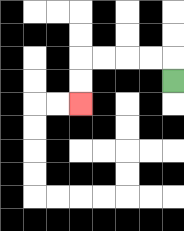{'start': '[7, 3]', 'end': '[3, 4]', 'path_directions': 'U,L,L,L,L,D,D', 'path_coordinates': '[[7, 3], [7, 2], [6, 2], [5, 2], [4, 2], [3, 2], [3, 3], [3, 4]]'}